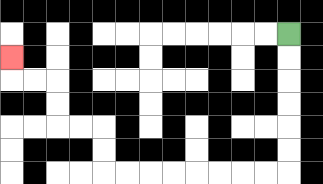{'start': '[12, 1]', 'end': '[0, 2]', 'path_directions': 'D,D,D,D,D,D,L,L,L,L,L,L,L,L,U,U,L,L,U,U,L,L,U', 'path_coordinates': '[[12, 1], [12, 2], [12, 3], [12, 4], [12, 5], [12, 6], [12, 7], [11, 7], [10, 7], [9, 7], [8, 7], [7, 7], [6, 7], [5, 7], [4, 7], [4, 6], [4, 5], [3, 5], [2, 5], [2, 4], [2, 3], [1, 3], [0, 3], [0, 2]]'}